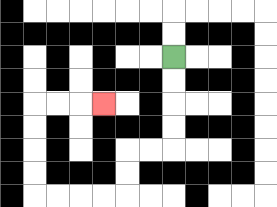{'start': '[7, 2]', 'end': '[4, 4]', 'path_directions': 'D,D,D,D,L,L,D,D,L,L,L,L,U,U,U,U,R,R,R', 'path_coordinates': '[[7, 2], [7, 3], [7, 4], [7, 5], [7, 6], [6, 6], [5, 6], [5, 7], [5, 8], [4, 8], [3, 8], [2, 8], [1, 8], [1, 7], [1, 6], [1, 5], [1, 4], [2, 4], [3, 4], [4, 4]]'}